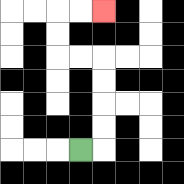{'start': '[3, 6]', 'end': '[4, 0]', 'path_directions': 'R,U,U,U,U,L,L,U,U,R,R', 'path_coordinates': '[[3, 6], [4, 6], [4, 5], [4, 4], [4, 3], [4, 2], [3, 2], [2, 2], [2, 1], [2, 0], [3, 0], [4, 0]]'}